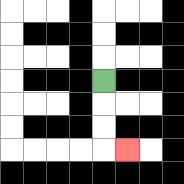{'start': '[4, 3]', 'end': '[5, 6]', 'path_directions': 'D,D,D,R', 'path_coordinates': '[[4, 3], [4, 4], [4, 5], [4, 6], [5, 6]]'}